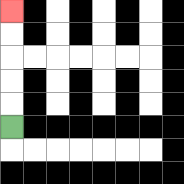{'start': '[0, 5]', 'end': '[0, 0]', 'path_directions': 'U,U,U,U,U', 'path_coordinates': '[[0, 5], [0, 4], [0, 3], [0, 2], [0, 1], [0, 0]]'}